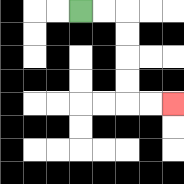{'start': '[3, 0]', 'end': '[7, 4]', 'path_directions': 'R,R,D,D,D,D,R,R', 'path_coordinates': '[[3, 0], [4, 0], [5, 0], [5, 1], [5, 2], [5, 3], [5, 4], [6, 4], [7, 4]]'}